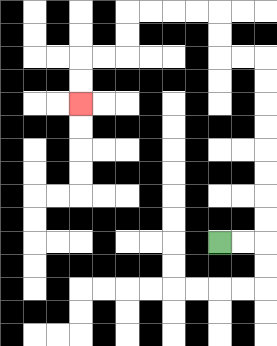{'start': '[9, 10]', 'end': '[3, 4]', 'path_directions': 'R,R,U,U,U,U,U,U,U,U,L,L,U,U,L,L,L,L,D,D,L,L,D,D', 'path_coordinates': '[[9, 10], [10, 10], [11, 10], [11, 9], [11, 8], [11, 7], [11, 6], [11, 5], [11, 4], [11, 3], [11, 2], [10, 2], [9, 2], [9, 1], [9, 0], [8, 0], [7, 0], [6, 0], [5, 0], [5, 1], [5, 2], [4, 2], [3, 2], [3, 3], [3, 4]]'}